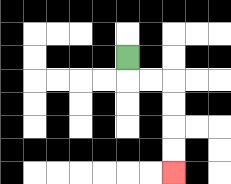{'start': '[5, 2]', 'end': '[7, 7]', 'path_directions': 'D,R,R,D,D,D,D', 'path_coordinates': '[[5, 2], [5, 3], [6, 3], [7, 3], [7, 4], [7, 5], [7, 6], [7, 7]]'}